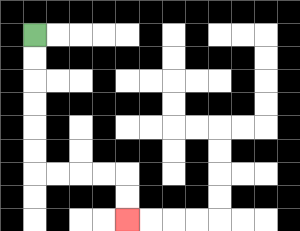{'start': '[1, 1]', 'end': '[5, 9]', 'path_directions': 'D,D,D,D,D,D,R,R,R,R,D,D', 'path_coordinates': '[[1, 1], [1, 2], [1, 3], [1, 4], [1, 5], [1, 6], [1, 7], [2, 7], [3, 7], [4, 7], [5, 7], [5, 8], [5, 9]]'}